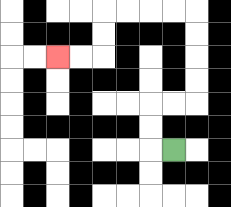{'start': '[7, 6]', 'end': '[2, 2]', 'path_directions': 'L,U,U,R,R,U,U,U,U,L,L,L,L,D,D,L,L', 'path_coordinates': '[[7, 6], [6, 6], [6, 5], [6, 4], [7, 4], [8, 4], [8, 3], [8, 2], [8, 1], [8, 0], [7, 0], [6, 0], [5, 0], [4, 0], [4, 1], [4, 2], [3, 2], [2, 2]]'}